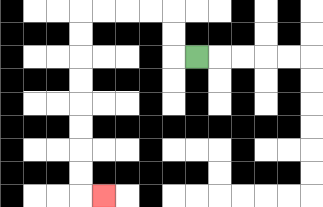{'start': '[8, 2]', 'end': '[4, 8]', 'path_directions': 'L,U,U,L,L,L,L,D,D,D,D,D,D,D,D,R', 'path_coordinates': '[[8, 2], [7, 2], [7, 1], [7, 0], [6, 0], [5, 0], [4, 0], [3, 0], [3, 1], [3, 2], [3, 3], [3, 4], [3, 5], [3, 6], [3, 7], [3, 8], [4, 8]]'}